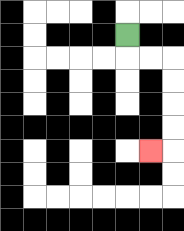{'start': '[5, 1]', 'end': '[6, 6]', 'path_directions': 'D,R,R,D,D,D,D,L', 'path_coordinates': '[[5, 1], [5, 2], [6, 2], [7, 2], [7, 3], [7, 4], [7, 5], [7, 6], [6, 6]]'}